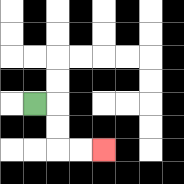{'start': '[1, 4]', 'end': '[4, 6]', 'path_directions': 'R,D,D,R,R', 'path_coordinates': '[[1, 4], [2, 4], [2, 5], [2, 6], [3, 6], [4, 6]]'}